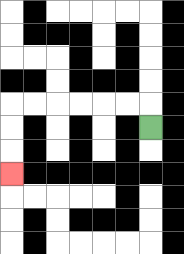{'start': '[6, 5]', 'end': '[0, 7]', 'path_directions': 'U,L,L,L,L,L,L,D,D,D', 'path_coordinates': '[[6, 5], [6, 4], [5, 4], [4, 4], [3, 4], [2, 4], [1, 4], [0, 4], [0, 5], [0, 6], [0, 7]]'}